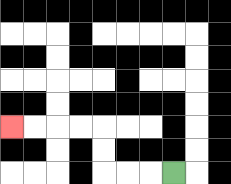{'start': '[7, 7]', 'end': '[0, 5]', 'path_directions': 'L,L,L,U,U,L,L,L,L', 'path_coordinates': '[[7, 7], [6, 7], [5, 7], [4, 7], [4, 6], [4, 5], [3, 5], [2, 5], [1, 5], [0, 5]]'}